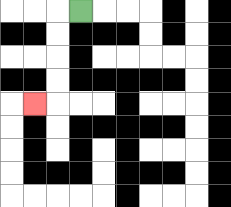{'start': '[3, 0]', 'end': '[1, 4]', 'path_directions': 'L,D,D,D,D,L', 'path_coordinates': '[[3, 0], [2, 0], [2, 1], [2, 2], [2, 3], [2, 4], [1, 4]]'}